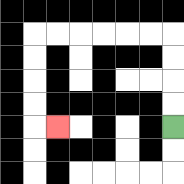{'start': '[7, 5]', 'end': '[2, 5]', 'path_directions': 'U,U,U,U,L,L,L,L,L,L,D,D,D,D,R', 'path_coordinates': '[[7, 5], [7, 4], [7, 3], [7, 2], [7, 1], [6, 1], [5, 1], [4, 1], [3, 1], [2, 1], [1, 1], [1, 2], [1, 3], [1, 4], [1, 5], [2, 5]]'}